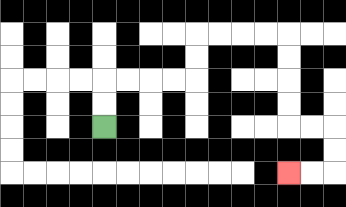{'start': '[4, 5]', 'end': '[12, 7]', 'path_directions': 'U,U,R,R,R,R,U,U,R,R,R,R,D,D,D,D,R,R,D,D,L,L', 'path_coordinates': '[[4, 5], [4, 4], [4, 3], [5, 3], [6, 3], [7, 3], [8, 3], [8, 2], [8, 1], [9, 1], [10, 1], [11, 1], [12, 1], [12, 2], [12, 3], [12, 4], [12, 5], [13, 5], [14, 5], [14, 6], [14, 7], [13, 7], [12, 7]]'}